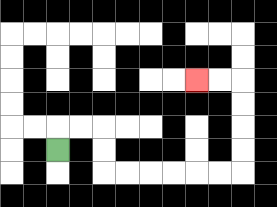{'start': '[2, 6]', 'end': '[8, 3]', 'path_directions': 'U,R,R,D,D,R,R,R,R,R,R,U,U,U,U,L,L', 'path_coordinates': '[[2, 6], [2, 5], [3, 5], [4, 5], [4, 6], [4, 7], [5, 7], [6, 7], [7, 7], [8, 7], [9, 7], [10, 7], [10, 6], [10, 5], [10, 4], [10, 3], [9, 3], [8, 3]]'}